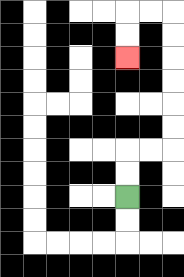{'start': '[5, 8]', 'end': '[5, 2]', 'path_directions': 'U,U,R,R,U,U,U,U,U,U,L,L,D,D', 'path_coordinates': '[[5, 8], [5, 7], [5, 6], [6, 6], [7, 6], [7, 5], [7, 4], [7, 3], [7, 2], [7, 1], [7, 0], [6, 0], [5, 0], [5, 1], [5, 2]]'}